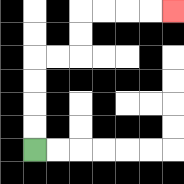{'start': '[1, 6]', 'end': '[7, 0]', 'path_directions': 'U,U,U,U,R,R,U,U,R,R,R,R', 'path_coordinates': '[[1, 6], [1, 5], [1, 4], [1, 3], [1, 2], [2, 2], [3, 2], [3, 1], [3, 0], [4, 0], [5, 0], [6, 0], [7, 0]]'}